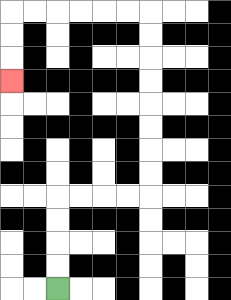{'start': '[2, 12]', 'end': '[0, 3]', 'path_directions': 'U,U,U,U,R,R,R,R,U,U,U,U,U,U,U,U,L,L,L,L,L,L,D,D,D', 'path_coordinates': '[[2, 12], [2, 11], [2, 10], [2, 9], [2, 8], [3, 8], [4, 8], [5, 8], [6, 8], [6, 7], [6, 6], [6, 5], [6, 4], [6, 3], [6, 2], [6, 1], [6, 0], [5, 0], [4, 0], [3, 0], [2, 0], [1, 0], [0, 0], [0, 1], [0, 2], [0, 3]]'}